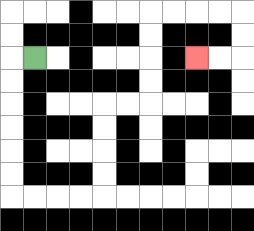{'start': '[1, 2]', 'end': '[8, 2]', 'path_directions': 'L,D,D,D,D,D,D,R,R,R,R,U,U,U,U,R,R,U,U,U,U,R,R,R,R,D,D,L,L', 'path_coordinates': '[[1, 2], [0, 2], [0, 3], [0, 4], [0, 5], [0, 6], [0, 7], [0, 8], [1, 8], [2, 8], [3, 8], [4, 8], [4, 7], [4, 6], [4, 5], [4, 4], [5, 4], [6, 4], [6, 3], [6, 2], [6, 1], [6, 0], [7, 0], [8, 0], [9, 0], [10, 0], [10, 1], [10, 2], [9, 2], [8, 2]]'}